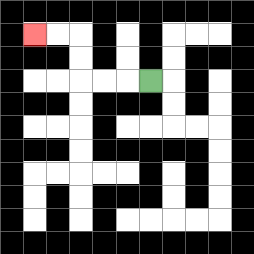{'start': '[6, 3]', 'end': '[1, 1]', 'path_directions': 'L,L,L,U,U,L,L', 'path_coordinates': '[[6, 3], [5, 3], [4, 3], [3, 3], [3, 2], [3, 1], [2, 1], [1, 1]]'}